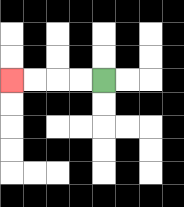{'start': '[4, 3]', 'end': '[0, 3]', 'path_directions': 'L,L,L,L', 'path_coordinates': '[[4, 3], [3, 3], [2, 3], [1, 3], [0, 3]]'}